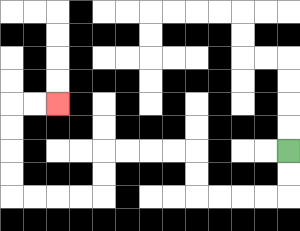{'start': '[12, 6]', 'end': '[2, 4]', 'path_directions': 'D,D,L,L,L,L,U,U,L,L,L,L,D,D,L,L,L,L,U,U,U,U,R,R', 'path_coordinates': '[[12, 6], [12, 7], [12, 8], [11, 8], [10, 8], [9, 8], [8, 8], [8, 7], [8, 6], [7, 6], [6, 6], [5, 6], [4, 6], [4, 7], [4, 8], [3, 8], [2, 8], [1, 8], [0, 8], [0, 7], [0, 6], [0, 5], [0, 4], [1, 4], [2, 4]]'}